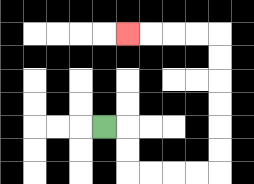{'start': '[4, 5]', 'end': '[5, 1]', 'path_directions': 'R,D,D,R,R,R,R,U,U,U,U,U,U,L,L,L,L', 'path_coordinates': '[[4, 5], [5, 5], [5, 6], [5, 7], [6, 7], [7, 7], [8, 7], [9, 7], [9, 6], [9, 5], [9, 4], [9, 3], [9, 2], [9, 1], [8, 1], [7, 1], [6, 1], [5, 1]]'}